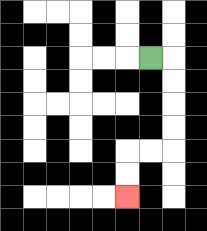{'start': '[6, 2]', 'end': '[5, 8]', 'path_directions': 'R,D,D,D,D,L,L,D,D', 'path_coordinates': '[[6, 2], [7, 2], [7, 3], [7, 4], [7, 5], [7, 6], [6, 6], [5, 6], [5, 7], [5, 8]]'}